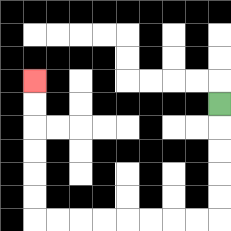{'start': '[9, 4]', 'end': '[1, 3]', 'path_directions': 'D,D,D,D,D,L,L,L,L,L,L,L,L,U,U,U,U,U,U', 'path_coordinates': '[[9, 4], [9, 5], [9, 6], [9, 7], [9, 8], [9, 9], [8, 9], [7, 9], [6, 9], [5, 9], [4, 9], [3, 9], [2, 9], [1, 9], [1, 8], [1, 7], [1, 6], [1, 5], [1, 4], [1, 3]]'}